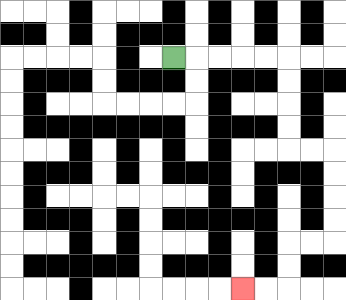{'start': '[7, 2]', 'end': '[10, 12]', 'path_directions': 'R,R,R,R,R,D,D,D,D,R,R,D,D,D,D,L,L,D,D,L,L', 'path_coordinates': '[[7, 2], [8, 2], [9, 2], [10, 2], [11, 2], [12, 2], [12, 3], [12, 4], [12, 5], [12, 6], [13, 6], [14, 6], [14, 7], [14, 8], [14, 9], [14, 10], [13, 10], [12, 10], [12, 11], [12, 12], [11, 12], [10, 12]]'}